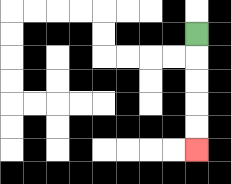{'start': '[8, 1]', 'end': '[8, 6]', 'path_directions': 'D,D,D,D,D', 'path_coordinates': '[[8, 1], [8, 2], [8, 3], [8, 4], [8, 5], [8, 6]]'}